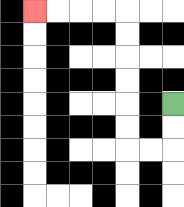{'start': '[7, 4]', 'end': '[1, 0]', 'path_directions': 'D,D,L,L,U,U,U,U,U,U,L,L,L,L', 'path_coordinates': '[[7, 4], [7, 5], [7, 6], [6, 6], [5, 6], [5, 5], [5, 4], [5, 3], [5, 2], [5, 1], [5, 0], [4, 0], [3, 0], [2, 0], [1, 0]]'}